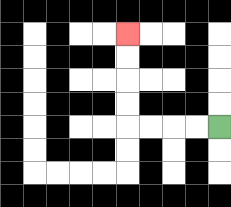{'start': '[9, 5]', 'end': '[5, 1]', 'path_directions': 'L,L,L,L,U,U,U,U', 'path_coordinates': '[[9, 5], [8, 5], [7, 5], [6, 5], [5, 5], [5, 4], [5, 3], [5, 2], [5, 1]]'}